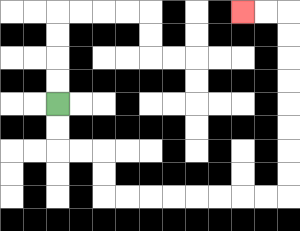{'start': '[2, 4]', 'end': '[10, 0]', 'path_directions': 'D,D,R,R,D,D,R,R,R,R,R,R,R,R,U,U,U,U,U,U,U,U,L,L', 'path_coordinates': '[[2, 4], [2, 5], [2, 6], [3, 6], [4, 6], [4, 7], [4, 8], [5, 8], [6, 8], [7, 8], [8, 8], [9, 8], [10, 8], [11, 8], [12, 8], [12, 7], [12, 6], [12, 5], [12, 4], [12, 3], [12, 2], [12, 1], [12, 0], [11, 0], [10, 0]]'}